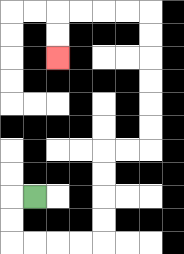{'start': '[1, 8]', 'end': '[2, 2]', 'path_directions': 'L,D,D,R,R,R,R,U,U,U,U,R,R,U,U,U,U,U,U,L,L,L,L,D,D', 'path_coordinates': '[[1, 8], [0, 8], [0, 9], [0, 10], [1, 10], [2, 10], [3, 10], [4, 10], [4, 9], [4, 8], [4, 7], [4, 6], [5, 6], [6, 6], [6, 5], [6, 4], [6, 3], [6, 2], [6, 1], [6, 0], [5, 0], [4, 0], [3, 0], [2, 0], [2, 1], [2, 2]]'}